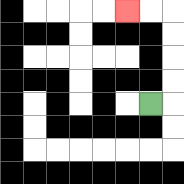{'start': '[6, 4]', 'end': '[5, 0]', 'path_directions': 'R,U,U,U,U,L,L', 'path_coordinates': '[[6, 4], [7, 4], [7, 3], [7, 2], [7, 1], [7, 0], [6, 0], [5, 0]]'}